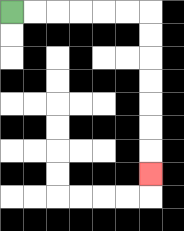{'start': '[0, 0]', 'end': '[6, 7]', 'path_directions': 'R,R,R,R,R,R,D,D,D,D,D,D,D', 'path_coordinates': '[[0, 0], [1, 0], [2, 0], [3, 0], [4, 0], [5, 0], [6, 0], [6, 1], [6, 2], [6, 3], [6, 4], [6, 5], [6, 6], [6, 7]]'}